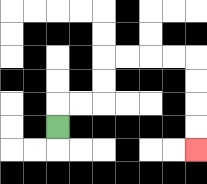{'start': '[2, 5]', 'end': '[8, 6]', 'path_directions': 'U,R,R,U,U,R,R,R,R,D,D,D,D', 'path_coordinates': '[[2, 5], [2, 4], [3, 4], [4, 4], [4, 3], [4, 2], [5, 2], [6, 2], [7, 2], [8, 2], [8, 3], [8, 4], [8, 5], [8, 6]]'}